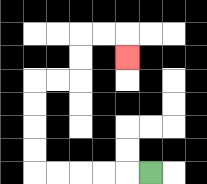{'start': '[6, 7]', 'end': '[5, 2]', 'path_directions': 'L,L,L,L,L,U,U,U,U,R,R,U,U,R,R,D', 'path_coordinates': '[[6, 7], [5, 7], [4, 7], [3, 7], [2, 7], [1, 7], [1, 6], [1, 5], [1, 4], [1, 3], [2, 3], [3, 3], [3, 2], [3, 1], [4, 1], [5, 1], [5, 2]]'}